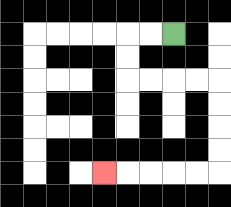{'start': '[7, 1]', 'end': '[4, 7]', 'path_directions': 'L,L,D,D,R,R,R,R,D,D,D,D,L,L,L,L,L', 'path_coordinates': '[[7, 1], [6, 1], [5, 1], [5, 2], [5, 3], [6, 3], [7, 3], [8, 3], [9, 3], [9, 4], [9, 5], [9, 6], [9, 7], [8, 7], [7, 7], [6, 7], [5, 7], [4, 7]]'}